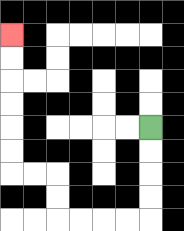{'start': '[6, 5]', 'end': '[0, 1]', 'path_directions': 'D,D,D,D,L,L,L,L,U,U,L,L,U,U,U,U,U,U', 'path_coordinates': '[[6, 5], [6, 6], [6, 7], [6, 8], [6, 9], [5, 9], [4, 9], [3, 9], [2, 9], [2, 8], [2, 7], [1, 7], [0, 7], [0, 6], [0, 5], [0, 4], [0, 3], [0, 2], [0, 1]]'}